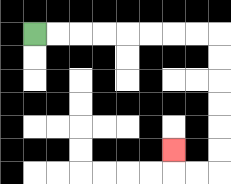{'start': '[1, 1]', 'end': '[7, 6]', 'path_directions': 'R,R,R,R,R,R,R,R,D,D,D,D,D,D,L,L,U', 'path_coordinates': '[[1, 1], [2, 1], [3, 1], [4, 1], [5, 1], [6, 1], [7, 1], [8, 1], [9, 1], [9, 2], [9, 3], [9, 4], [9, 5], [9, 6], [9, 7], [8, 7], [7, 7], [7, 6]]'}